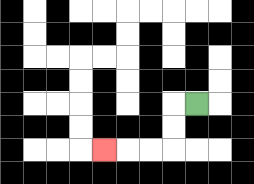{'start': '[8, 4]', 'end': '[4, 6]', 'path_directions': 'L,D,D,L,L,L', 'path_coordinates': '[[8, 4], [7, 4], [7, 5], [7, 6], [6, 6], [5, 6], [4, 6]]'}